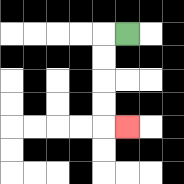{'start': '[5, 1]', 'end': '[5, 5]', 'path_directions': 'L,D,D,D,D,R', 'path_coordinates': '[[5, 1], [4, 1], [4, 2], [4, 3], [4, 4], [4, 5], [5, 5]]'}